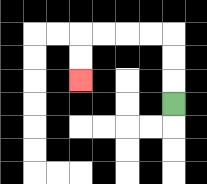{'start': '[7, 4]', 'end': '[3, 3]', 'path_directions': 'U,U,U,L,L,L,L,D,D', 'path_coordinates': '[[7, 4], [7, 3], [7, 2], [7, 1], [6, 1], [5, 1], [4, 1], [3, 1], [3, 2], [3, 3]]'}